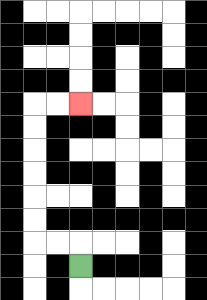{'start': '[3, 11]', 'end': '[3, 4]', 'path_directions': 'U,L,L,U,U,U,U,U,U,R,R', 'path_coordinates': '[[3, 11], [3, 10], [2, 10], [1, 10], [1, 9], [1, 8], [1, 7], [1, 6], [1, 5], [1, 4], [2, 4], [3, 4]]'}